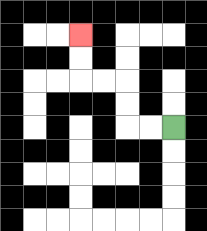{'start': '[7, 5]', 'end': '[3, 1]', 'path_directions': 'L,L,U,U,L,L,U,U', 'path_coordinates': '[[7, 5], [6, 5], [5, 5], [5, 4], [5, 3], [4, 3], [3, 3], [3, 2], [3, 1]]'}